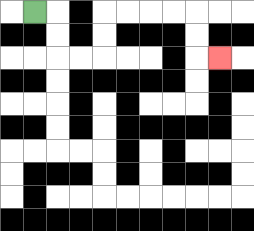{'start': '[1, 0]', 'end': '[9, 2]', 'path_directions': 'R,D,D,R,R,U,U,R,R,R,R,D,D,R', 'path_coordinates': '[[1, 0], [2, 0], [2, 1], [2, 2], [3, 2], [4, 2], [4, 1], [4, 0], [5, 0], [6, 0], [7, 0], [8, 0], [8, 1], [8, 2], [9, 2]]'}